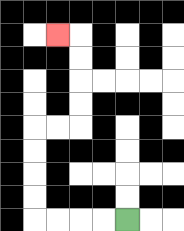{'start': '[5, 9]', 'end': '[2, 1]', 'path_directions': 'L,L,L,L,U,U,U,U,R,R,U,U,U,U,L', 'path_coordinates': '[[5, 9], [4, 9], [3, 9], [2, 9], [1, 9], [1, 8], [1, 7], [1, 6], [1, 5], [2, 5], [3, 5], [3, 4], [3, 3], [3, 2], [3, 1], [2, 1]]'}